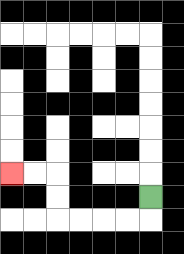{'start': '[6, 8]', 'end': '[0, 7]', 'path_directions': 'D,L,L,L,L,U,U,L,L', 'path_coordinates': '[[6, 8], [6, 9], [5, 9], [4, 9], [3, 9], [2, 9], [2, 8], [2, 7], [1, 7], [0, 7]]'}